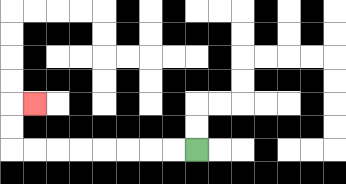{'start': '[8, 6]', 'end': '[1, 4]', 'path_directions': 'L,L,L,L,L,L,L,L,U,U,R', 'path_coordinates': '[[8, 6], [7, 6], [6, 6], [5, 6], [4, 6], [3, 6], [2, 6], [1, 6], [0, 6], [0, 5], [0, 4], [1, 4]]'}